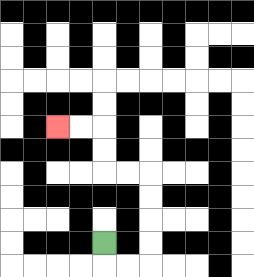{'start': '[4, 10]', 'end': '[2, 5]', 'path_directions': 'D,R,R,U,U,U,U,L,L,U,U,L,L', 'path_coordinates': '[[4, 10], [4, 11], [5, 11], [6, 11], [6, 10], [6, 9], [6, 8], [6, 7], [5, 7], [4, 7], [4, 6], [4, 5], [3, 5], [2, 5]]'}